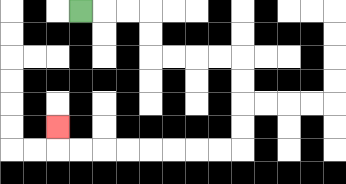{'start': '[3, 0]', 'end': '[2, 5]', 'path_directions': 'R,R,R,D,D,R,R,R,R,D,D,D,D,L,L,L,L,L,L,L,L,U', 'path_coordinates': '[[3, 0], [4, 0], [5, 0], [6, 0], [6, 1], [6, 2], [7, 2], [8, 2], [9, 2], [10, 2], [10, 3], [10, 4], [10, 5], [10, 6], [9, 6], [8, 6], [7, 6], [6, 6], [5, 6], [4, 6], [3, 6], [2, 6], [2, 5]]'}